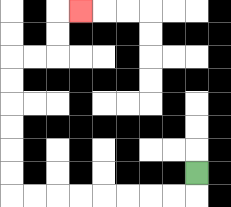{'start': '[8, 7]', 'end': '[3, 0]', 'path_directions': 'D,L,L,L,L,L,L,L,L,U,U,U,U,U,U,R,R,U,U,R', 'path_coordinates': '[[8, 7], [8, 8], [7, 8], [6, 8], [5, 8], [4, 8], [3, 8], [2, 8], [1, 8], [0, 8], [0, 7], [0, 6], [0, 5], [0, 4], [0, 3], [0, 2], [1, 2], [2, 2], [2, 1], [2, 0], [3, 0]]'}